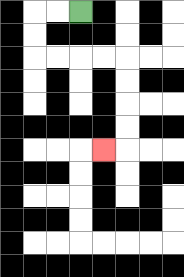{'start': '[3, 0]', 'end': '[4, 6]', 'path_directions': 'L,L,D,D,R,R,R,R,D,D,D,D,L', 'path_coordinates': '[[3, 0], [2, 0], [1, 0], [1, 1], [1, 2], [2, 2], [3, 2], [4, 2], [5, 2], [5, 3], [5, 4], [5, 5], [5, 6], [4, 6]]'}